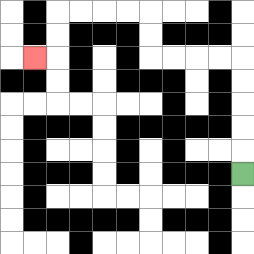{'start': '[10, 7]', 'end': '[1, 2]', 'path_directions': 'U,U,U,U,U,L,L,L,L,U,U,L,L,L,L,D,D,L', 'path_coordinates': '[[10, 7], [10, 6], [10, 5], [10, 4], [10, 3], [10, 2], [9, 2], [8, 2], [7, 2], [6, 2], [6, 1], [6, 0], [5, 0], [4, 0], [3, 0], [2, 0], [2, 1], [2, 2], [1, 2]]'}